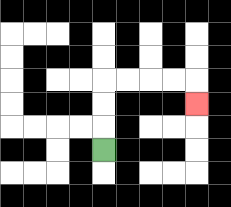{'start': '[4, 6]', 'end': '[8, 4]', 'path_directions': 'U,U,U,R,R,R,R,D', 'path_coordinates': '[[4, 6], [4, 5], [4, 4], [4, 3], [5, 3], [6, 3], [7, 3], [8, 3], [8, 4]]'}